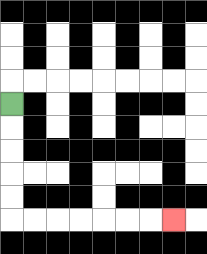{'start': '[0, 4]', 'end': '[7, 9]', 'path_directions': 'D,D,D,D,D,R,R,R,R,R,R,R', 'path_coordinates': '[[0, 4], [0, 5], [0, 6], [0, 7], [0, 8], [0, 9], [1, 9], [2, 9], [3, 9], [4, 9], [5, 9], [6, 9], [7, 9]]'}